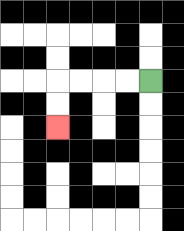{'start': '[6, 3]', 'end': '[2, 5]', 'path_directions': 'L,L,L,L,D,D', 'path_coordinates': '[[6, 3], [5, 3], [4, 3], [3, 3], [2, 3], [2, 4], [2, 5]]'}